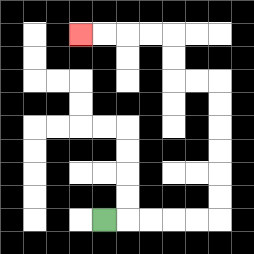{'start': '[4, 9]', 'end': '[3, 1]', 'path_directions': 'R,R,R,R,R,U,U,U,U,U,U,L,L,U,U,L,L,L,L', 'path_coordinates': '[[4, 9], [5, 9], [6, 9], [7, 9], [8, 9], [9, 9], [9, 8], [9, 7], [9, 6], [9, 5], [9, 4], [9, 3], [8, 3], [7, 3], [7, 2], [7, 1], [6, 1], [5, 1], [4, 1], [3, 1]]'}